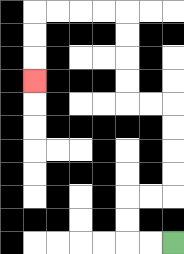{'start': '[7, 10]', 'end': '[1, 3]', 'path_directions': 'L,L,U,U,R,R,U,U,U,U,L,L,U,U,U,U,L,L,L,L,D,D,D', 'path_coordinates': '[[7, 10], [6, 10], [5, 10], [5, 9], [5, 8], [6, 8], [7, 8], [7, 7], [7, 6], [7, 5], [7, 4], [6, 4], [5, 4], [5, 3], [5, 2], [5, 1], [5, 0], [4, 0], [3, 0], [2, 0], [1, 0], [1, 1], [1, 2], [1, 3]]'}